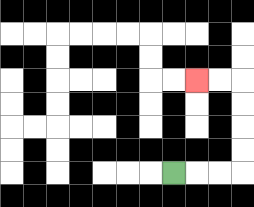{'start': '[7, 7]', 'end': '[8, 3]', 'path_directions': 'R,R,R,U,U,U,U,L,L', 'path_coordinates': '[[7, 7], [8, 7], [9, 7], [10, 7], [10, 6], [10, 5], [10, 4], [10, 3], [9, 3], [8, 3]]'}